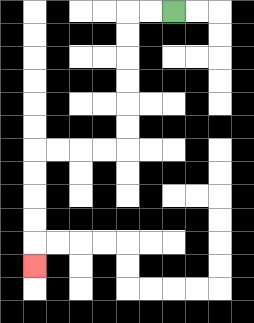{'start': '[7, 0]', 'end': '[1, 11]', 'path_directions': 'L,L,D,D,D,D,D,D,L,L,L,L,D,D,D,D,D', 'path_coordinates': '[[7, 0], [6, 0], [5, 0], [5, 1], [5, 2], [5, 3], [5, 4], [5, 5], [5, 6], [4, 6], [3, 6], [2, 6], [1, 6], [1, 7], [1, 8], [1, 9], [1, 10], [1, 11]]'}